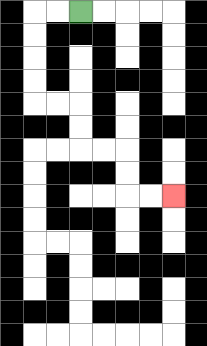{'start': '[3, 0]', 'end': '[7, 8]', 'path_directions': 'L,L,D,D,D,D,R,R,D,D,R,R,D,D,R,R', 'path_coordinates': '[[3, 0], [2, 0], [1, 0], [1, 1], [1, 2], [1, 3], [1, 4], [2, 4], [3, 4], [3, 5], [3, 6], [4, 6], [5, 6], [5, 7], [5, 8], [6, 8], [7, 8]]'}